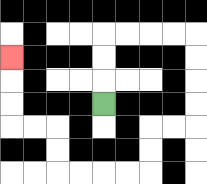{'start': '[4, 4]', 'end': '[0, 2]', 'path_directions': 'U,U,U,R,R,R,R,D,D,D,D,L,L,D,D,L,L,L,L,U,U,L,L,U,U,U', 'path_coordinates': '[[4, 4], [4, 3], [4, 2], [4, 1], [5, 1], [6, 1], [7, 1], [8, 1], [8, 2], [8, 3], [8, 4], [8, 5], [7, 5], [6, 5], [6, 6], [6, 7], [5, 7], [4, 7], [3, 7], [2, 7], [2, 6], [2, 5], [1, 5], [0, 5], [0, 4], [0, 3], [0, 2]]'}